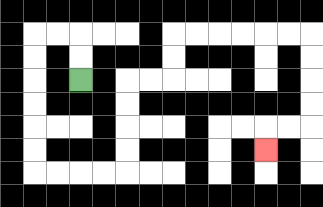{'start': '[3, 3]', 'end': '[11, 6]', 'path_directions': 'U,U,L,L,D,D,D,D,D,D,R,R,R,R,U,U,U,U,R,R,U,U,R,R,R,R,R,R,D,D,D,D,L,L,D', 'path_coordinates': '[[3, 3], [3, 2], [3, 1], [2, 1], [1, 1], [1, 2], [1, 3], [1, 4], [1, 5], [1, 6], [1, 7], [2, 7], [3, 7], [4, 7], [5, 7], [5, 6], [5, 5], [5, 4], [5, 3], [6, 3], [7, 3], [7, 2], [7, 1], [8, 1], [9, 1], [10, 1], [11, 1], [12, 1], [13, 1], [13, 2], [13, 3], [13, 4], [13, 5], [12, 5], [11, 5], [11, 6]]'}